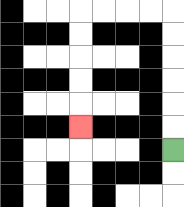{'start': '[7, 6]', 'end': '[3, 5]', 'path_directions': 'U,U,U,U,U,U,L,L,L,L,D,D,D,D,D', 'path_coordinates': '[[7, 6], [7, 5], [7, 4], [7, 3], [7, 2], [7, 1], [7, 0], [6, 0], [5, 0], [4, 0], [3, 0], [3, 1], [3, 2], [3, 3], [3, 4], [3, 5]]'}